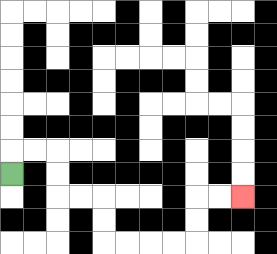{'start': '[0, 7]', 'end': '[10, 8]', 'path_directions': 'U,R,R,D,D,R,R,D,D,R,R,R,R,U,U,R,R', 'path_coordinates': '[[0, 7], [0, 6], [1, 6], [2, 6], [2, 7], [2, 8], [3, 8], [4, 8], [4, 9], [4, 10], [5, 10], [6, 10], [7, 10], [8, 10], [8, 9], [8, 8], [9, 8], [10, 8]]'}